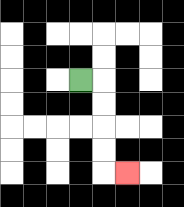{'start': '[3, 3]', 'end': '[5, 7]', 'path_directions': 'R,D,D,D,D,R', 'path_coordinates': '[[3, 3], [4, 3], [4, 4], [4, 5], [4, 6], [4, 7], [5, 7]]'}